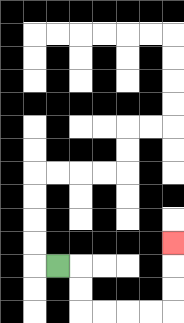{'start': '[2, 11]', 'end': '[7, 10]', 'path_directions': 'R,D,D,R,R,R,R,U,U,U', 'path_coordinates': '[[2, 11], [3, 11], [3, 12], [3, 13], [4, 13], [5, 13], [6, 13], [7, 13], [7, 12], [7, 11], [7, 10]]'}